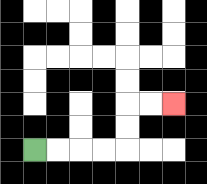{'start': '[1, 6]', 'end': '[7, 4]', 'path_directions': 'R,R,R,R,U,U,R,R', 'path_coordinates': '[[1, 6], [2, 6], [3, 6], [4, 6], [5, 6], [5, 5], [5, 4], [6, 4], [7, 4]]'}